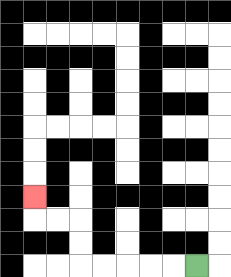{'start': '[8, 11]', 'end': '[1, 8]', 'path_directions': 'L,L,L,L,L,U,U,L,L,U', 'path_coordinates': '[[8, 11], [7, 11], [6, 11], [5, 11], [4, 11], [3, 11], [3, 10], [3, 9], [2, 9], [1, 9], [1, 8]]'}